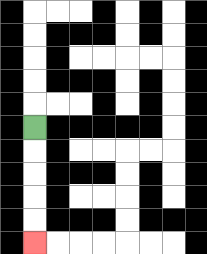{'start': '[1, 5]', 'end': '[1, 10]', 'path_directions': 'D,D,D,D,D', 'path_coordinates': '[[1, 5], [1, 6], [1, 7], [1, 8], [1, 9], [1, 10]]'}